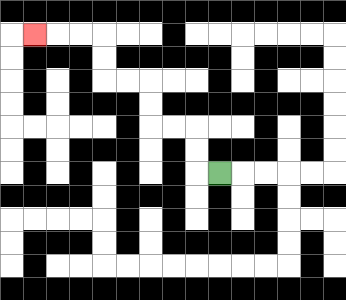{'start': '[9, 7]', 'end': '[1, 1]', 'path_directions': 'L,U,U,L,L,U,U,L,L,U,U,L,L,L', 'path_coordinates': '[[9, 7], [8, 7], [8, 6], [8, 5], [7, 5], [6, 5], [6, 4], [6, 3], [5, 3], [4, 3], [4, 2], [4, 1], [3, 1], [2, 1], [1, 1]]'}